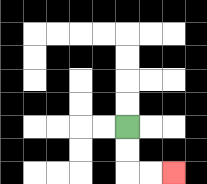{'start': '[5, 5]', 'end': '[7, 7]', 'path_directions': 'D,D,R,R', 'path_coordinates': '[[5, 5], [5, 6], [5, 7], [6, 7], [7, 7]]'}